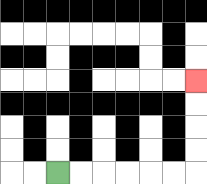{'start': '[2, 7]', 'end': '[8, 3]', 'path_directions': 'R,R,R,R,R,R,U,U,U,U', 'path_coordinates': '[[2, 7], [3, 7], [4, 7], [5, 7], [6, 7], [7, 7], [8, 7], [8, 6], [8, 5], [8, 4], [8, 3]]'}